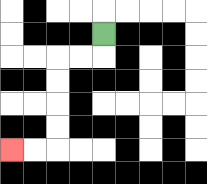{'start': '[4, 1]', 'end': '[0, 6]', 'path_directions': 'D,L,L,D,D,D,D,L,L', 'path_coordinates': '[[4, 1], [4, 2], [3, 2], [2, 2], [2, 3], [2, 4], [2, 5], [2, 6], [1, 6], [0, 6]]'}